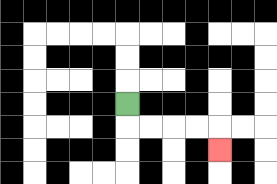{'start': '[5, 4]', 'end': '[9, 6]', 'path_directions': 'D,R,R,R,R,D', 'path_coordinates': '[[5, 4], [5, 5], [6, 5], [7, 5], [8, 5], [9, 5], [9, 6]]'}